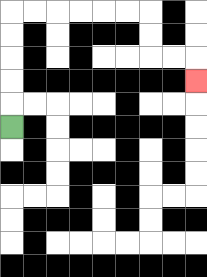{'start': '[0, 5]', 'end': '[8, 3]', 'path_directions': 'U,U,U,U,U,R,R,R,R,R,R,D,D,R,R,D', 'path_coordinates': '[[0, 5], [0, 4], [0, 3], [0, 2], [0, 1], [0, 0], [1, 0], [2, 0], [3, 0], [4, 0], [5, 0], [6, 0], [6, 1], [6, 2], [7, 2], [8, 2], [8, 3]]'}